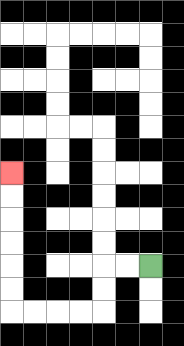{'start': '[6, 11]', 'end': '[0, 7]', 'path_directions': 'L,L,D,D,L,L,L,L,U,U,U,U,U,U', 'path_coordinates': '[[6, 11], [5, 11], [4, 11], [4, 12], [4, 13], [3, 13], [2, 13], [1, 13], [0, 13], [0, 12], [0, 11], [0, 10], [0, 9], [0, 8], [0, 7]]'}